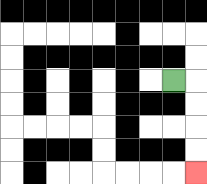{'start': '[7, 3]', 'end': '[8, 7]', 'path_directions': 'R,D,D,D,D', 'path_coordinates': '[[7, 3], [8, 3], [8, 4], [8, 5], [8, 6], [8, 7]]'}